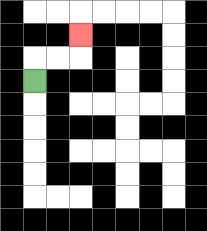{'start': '[1, 3]', 'end': '[3, 1]', 'path_directions': 'U,R,R,U', 'path_coordinates': '[[1, 3], [1, 2], [2, 2], [3, 2], [3, 1]]'}